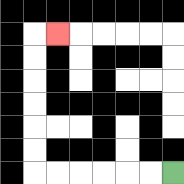{'start': '[7, 7]', 'end': '[2, 1]', 'path_directions': 'L,L,L,L,L,L,U,U,U,U,U,U,R', 'path_coordinates': '[[7, 7], [6, 7], [5, 7], [4, 7], [3, 7], [2, 7], [1, 7], [1, 6], [1, 5], [1, 4], [1, 3], [1, 2], [1, 1], [2, 1]]'}